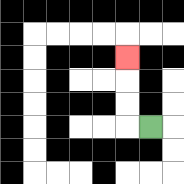{'start': '[6, 5]', 'end': '[5, 2]', 'path_directions': 'L,U,U,U', 'path_coordinates': '[[6, 5], [5, 5], [5, 4], [5, 3], [5, 2]]'}